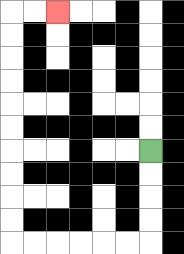{'start': '[6, 6]', 'end': '[2, 0]', 'path_directions': 'D,D,D,D,L,L,L,L,L,L,U,U,U,U,U,U,U,U,U,U,R,R', 'path_coordinates': '[[6, 6], [6, 7], [6, 8], [6, 9], [6, 10], [5, 10], [4, 10], [3, 10], [2, 10], [1, 10], [0, 10], [0, 9], [0, 8], [0, 7], [0, 6], [0, 5], [0, 4], [0, 3], [0, 2], [0, 1], [0, 0], [1, 0], [2, 0]]'}